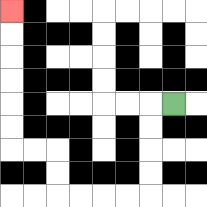{'start': '[7, 4]', 'end': '[0, 0]', 'path_directions': 'L,D,D,D,D,L,L,L,L,U,U,L,L,U,U,U,U,U,U', 'path_coordinates': '[[7, 4], [6, 4], [6, 5], [6, 6], [6, 7], [6, 8], [5, 8], [4, 8], [3, 8], [2, 8], [2, 7], [2, 6], [1, 6], [0, 6], [0, 5], [0, 4], [0, 3], [0, 2], [0, 1], [0, 0]]'}